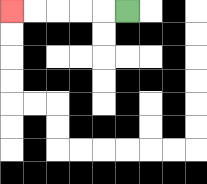{'start': '[5, 0]', 'end': '[0, 0]', 'path_directions': 'L,L,L,L,L', 'path_coordinates': '[[5, 0], [4, 0], [3, 0], [2, 0], [1, 0], [0, 0]]'}